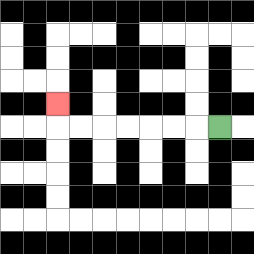{'start': '[9, 5]', 'end': '[2, 4]', 'path_directions': 'L,L,L,L,L,L,L,U', 'path_coordinates': '[[9, 5], [8, 5], [7, 5], [6, 5], [5, 5], [4, 5], [3, 5], [2, 5], [2, 4]]'}